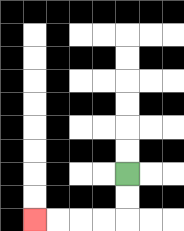{'start': '[5, 7]', 'end': '[1, 9]', 'path_directions': 'D,D,L,L,L,L', 'path_coordinates': '[[5, 7], [5, 8], [5, 9], [4, 9], [3, 9], [2, 9], [1, 9]]'}